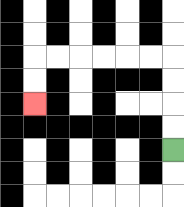{'start': '[7, 6]', 'end': '[1, 4]', 'path_directions': 'U,U,U,U,L,L,L,L,L,L,D,D', 'path_coordinates': '[[7, 6], [7, 5], [7, 4], [7, 3], [7, 2], [6, 2], [5, 2], [4, 2], [3, 2], [2, 2], [1, 2], [1, 3], [1, 4]]'}